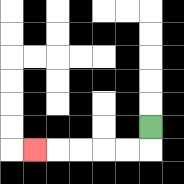{'start': '[6, 5]', 'end': '[1, 6]', 'path_directions': 'D,L,L,L,L,L', 'path_coordinates': '[[6, 5], [6, 6], [5, 6], [4, 6], [3, 6], [2, 6], [1, 6]]'}